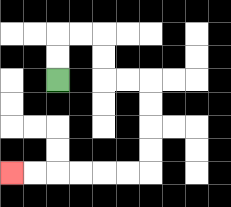{'start': '[2, 3]', 'end': '[0, 7]', 'path_directions': 'U,U,R,R,D,D,R,R,D,D,D,D,L,L,L,L,L,L', 'path_coordinates': '[[2, 3], [2, 2], [2, 1], [3, 1], [4, 1], [4, 2], [4, 3], [5, 3], [6, 3], [6, 4], [6, 5], [6, 6], [6, 7], [5, 7], [4, 7], [3, 7], [2, 7], [1, 7], [0, 7]]'}